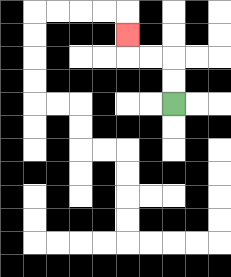{'start': '[7, 4]', 'end': '[5, 1]', 'path_directions': 'U,U,L,L,U', 'path_coordinates': '[[7, 4], [7, 3], [7, 2], [6, 2], [5, 2], [5, 1]]'}